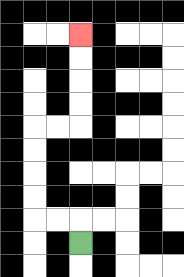{'start': '[3, 10]', 'end': '[3, 1]', 'path_directions': 'U,L,L,U,U,U,U,R,R,U,U,U,U', 'path_coordinates': '[[3, 10], [3, 9], [2, 9], [1, 9], [1, 8], [1, 7], [1, 6], [1, 5], [2, 5], [3, 5], [3, 4], [3, 3], [3, 2], [3, 1]]'}